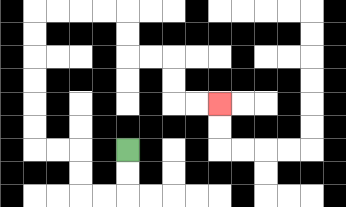{'start': '[5, 6]', 'end': '[9, 4]', 'path_directions': 'D,D,L,L,U,U,L,L,U,U,U,U,U,U,R,R,R,R,D,D,R,R,D,D,R,R', 'path_coordinates': '[[5, 6], [5, 7], [5, 8], [4, 8], [3, 8], [3, 7], [3, 6], [2, 6], [1, 6], [1, 5], [1, 4], [1, 3], [1, 2], [1, 1], [1, 0], [2, 0], [3, 0], [4, 0], [5, 0], [5, 1], [5, 2], [6, 2], [7, 2], [7, 3], [7, 4], [8, 4], [9, 4]]'}